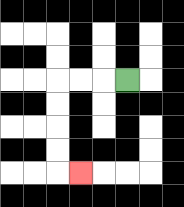{'start': '[5, 3]', 'end': '[3, 7]', 'path_directions': 'L,L,L,D,D,D,D,R', 'path_coordinates': '[[5, 3], [4, 3], [3, 3], [2, 3], [2, 4], [2, 5], [2, 6], [2, 7], [3, 7]]'}